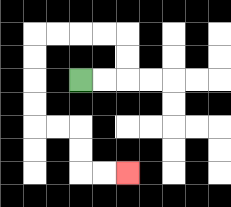{'start': '[3, 3]', 'end': '[5, 7]', 'path_directions': 'R,R,U,U,L,L,L,L,D,D,D,D,R,R,D,D,R,R', 'path_coordinates': '[[3, 3], [4, 3], [5, 3], [5, 2], [5, 1], [4, 1], [3, 1], [2, 1], [1, 1], [1, 2], [1, 3], [1, 4], [1, 5], [2, 5], [3, 5], [3, 6], [3, 7], [4, 7], [5, 7]]'}